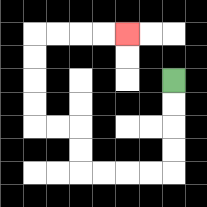{'start': '[7, 3]', 'end': '[5, 1]', 'path_directions': 'D,D,D,D,L,L,L,L,U,U,L,L,U,U,U,U,R,R,R,R', 'path_coordinates': '[[7, 3], [7, 4], [7, 5], [7, 6], [7, 7], [6, 7], [5, 7], [4, 7], [3, 7], [3, 6], [3, 5], [2, 5], [1, 5], [1, 4], [1, 3], [1, 2], [1, 1], [2, 1], [3, 1], [4, 1], [5, 1]]'}